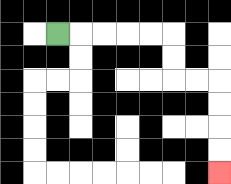{'start': '[2, 1]', 'end': '[9, 7]', 'path_directions': 'R,R,R,R,R,D,D,R,R,D,D,D,D', 'path_coordinates': '[[2, 1], [3, 1], [4, 1], [5, 1], [6, 1], [7, 1], [7, 2], [7, 3], [8, 3], [9, 3], [9, 4], [9, 5], [9, 6], [9, 7]]'}